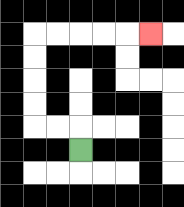{'start': '[3, 6]', 'end': '[6, 1]', 'path_directions': 'U,L,L,U,U,U,U,R,R,R,R,R', 'path_coordinates': '[[3, 6], [3, 5], [2, 5], [1, 5], [1, 4], [1, 3], [1, 2], [1, 1], [2, 1], [3, 1], [4, 1], [5, 1], [6, 1]]'}